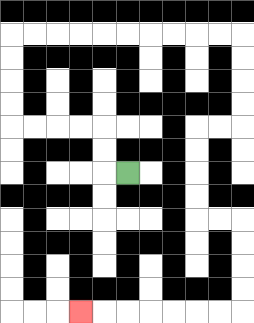{'start': '[5, 7]', 'end': '[3, 13]', 'path_directions': 'L,U,U,L,L,L,L,U,U,U,U,R,R,R,R,R,R,R,R,R,R,D,D,D,D,L,L,D,D,D,D,R,R,D,D,D,D,L,L,L,L,L,L,L', 'path_coordinates': '[[5, 7], [4, 7], [4, 6], [4, 5], [3, 5], [2, 5], [1, 5], [0, 5], [0, 4], [0, 3], [0, 2], [0, 1], [1, 1], [2, 1], [3, 1], [4, 1], [5, 1], [6, 1], [7, 1], [8, 1], [9, 1], [10, 1], [10, 2], [10, 3], [10, 4], [10, 5], [9, 5], [8, 5], [8, 6], [8, 7], [8, 8], [8, 9], [9, 9], [10, 9], [10, 10], [10, 11], [10, 12], [10, 13], [9, 13], [8, 13], [7, 13], [6, 13], [5, 13], [4, 13], [3, 13]]'}